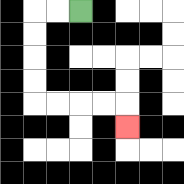{'start': '[3, 0]', 'end': '[5, 5]', 'path_directions': 'L,L,D,D,D,D,R,R,R,R,D', 'path_coordinates': '[[3, 0], [2, 0], [1, 0], [1, 1], [1, 2], [1, 3], [1, 4], [2, 4], [3, 4], [4, 4], [5, 4], [5, 5]]'}